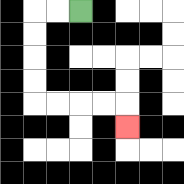{'start': '[3, 0]', 'end': '[5, 5]', 'path_directions': 'L,L,D,D,D,D,R,R,R,R,D', 'path_coordinates': '[[3, 0], [2, 0], [1, 0], [1, 1], [1, 2], [1, 3], [1, 4], [2, 4], [3, 4], [4, 4], [5, 4], [5, 5]]'}